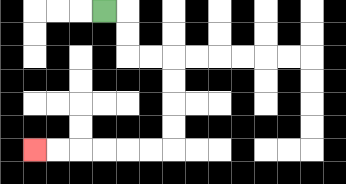{'start': '[4, 0]', 'end': '[1, 6]', 'path_directions': 'R,D,D,R,R,D,D,D,D,L,L,L,L,L,L', 'path_coordinates': '[[4, 0], [5, 0], [5, 1], [5, 2], [6, 2], [7, 2], [7, 3], [7, 4], [7, 5], [7, 6], [6, 6], [5, 6], [4, 6], [3, 6], [2, 6], [1, 6]]'}